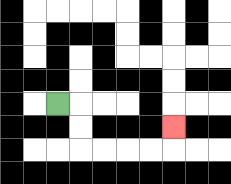{'start': '[2, 4]', 'end': '[7, 5]', 'path_directions': 'R,D,D,R,R,R,R,U', 'path_coordinates': '[[2, 4], [3, 4], [3, 5], [3, 6], [4, 6], [5, 6], [6, 6], [7, 6], [7, 5]]'}